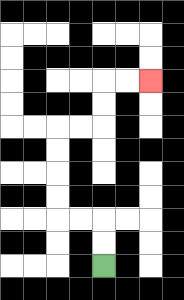{'start': '[4, 11]', 'end': '[6, 3]', 'path_directions': 'U,U,L,L,U,U,U,U,R,R,U,U,R,R', 'path_coordinates': '[[4, 11], [4, 10], [4, 9], [3, 9], [2, 9], [2, 8], [2, 7], [2, 6], [2, 5], [3, 5], [4, 5], [4, 4], [4, 3], [5, 3], [6, 3]]'}